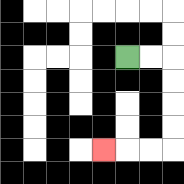{'start': '[5, 2]', 'end': '[4, 6]', 'path_directions': 'R,R,D,D,D,D,L,L,L', 'path_coordinates': '[[5, 2], [6, 2], [7, 2], [7, 3], [7, 4], [7, 5], [7, 6], [6, 6], [5, 6], [4, 6]]'}